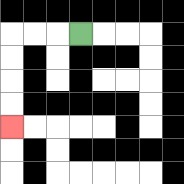{'start': '[3, 1]', 'end': '[0, 5]', 'path_directions': 'L,L,L,D,D,D,D', 'path_coordinates': '[[3, 1], [2, 1], [1, 1], [0, 1], [0, 2], [0, 3], [0, 4], [0, 5]]'}